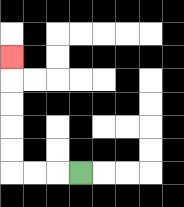{'start': '[3, 7]', 'end': '[0, 2]', 'path_directions': 'L,L,L,U,U,U,U,U', 'path_coordinates': '[[3, 7], [2, 7], [1, 7], [0, 7], [0, 6], [0, 5], [0, 4], [0, 3], [0, 2]]'}